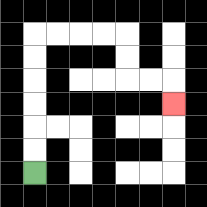{'start': '[1, 7]', 'end': '[7, 4]', 'path_directions': 'U,U,U,U,U,U,R,R,R,R,D,D,R,R,D', 'path_coordinates': '[[1, 7], [1, 6], [1, 5], [1, 4], [1, 3], [1, 2], [1, 1], [2, 1], [3, 1], [4, 1], [5, 1], [5, 2], [5, 3], [6, 3], [7, 3], [7, 4]]'}